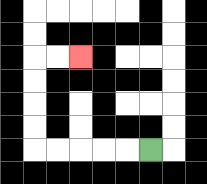{'start': '[6, 6]', 'end': '[3, 2]', 'path_directions': 'L,L,L,L,L,U,U,U,U,R,R', 'path_coordinates': '[[6, 6], [5, 6], [4, 6], [3, 6], [2, 6], [1, 6], [1, 5], [1, 4], [1, 3], [1, 2], [2, 2], [3, 2]]'}